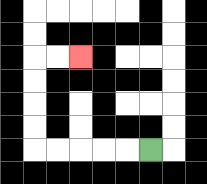{'start': '[6, 6]', 'end': '[3, 2]', 'path_directions': 'L,L,L,L,L,U,U,U,U,R,R', 'path_coordinates': '[[6, 6], [5, 6], [4, 6], [3, 6], [2, 6], [1, 6], [1, 5], [1, 4], [1, 3], [1, 2], [2, 2], [3, 2]]'}